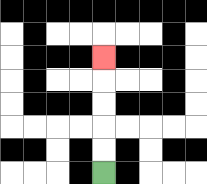{'start': '[4, 7]', 'end': '[4, 2]', 'path_directions': 'U,U,U,U,U', 'path_coordinates': '[[4, 7], [4, 6], [4, 5], [4, 4], [4, 3], [4, 2]]'}